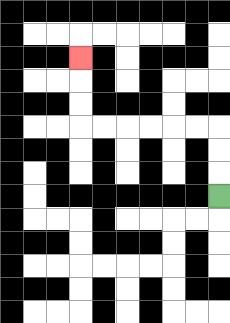{'start': '[9, 8]', 'end': '[3, 2]', 'path_directions': 'U,U,U,L,L,L,L,L,L,U,U,U', 'path_coordinates': '[[9, 8], [9, 7], [9, 6], [9, 5], [8, 5], [7, 5], [6, 5], [5, 5], [4, 5], [3, 5], [3, 4], [3, 3], [3, 2]]'}